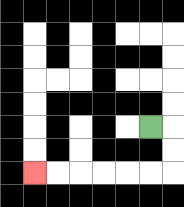{'start': '[6, 5]', 'end': '[1, 7]', 'path_directions': 'R,D,D,L,L,L,L,L,L', 'path_coordinates': '[[6, 5], [7, 5], [7, 6], [7, 7], [6, 7], [5, 7], [4, 7], [3, 7], [2, 7], [1, 7]]'}